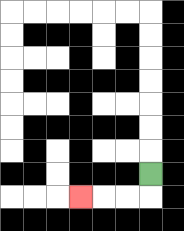{'start': '[6, 7]', 'end': '[3, 8]', 'path_directions': 'D,L,L,L', 'path_coordinates': '[[6, 7], [6, 8], [5, 8], [4, 8], [3, 8]]'}